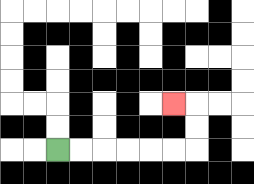{'start': '[2, 6]', 'end': '[7, 4]', 'path_directions': 'R,R,R,R,R,R,U,U,L', 'path_coordinates': '[[2, 6], [3, 6], [4, 6], [5, 6], [6, 6], [7, 6], [8, 6], [8, 5], [8, 4], [7, 4]]'}